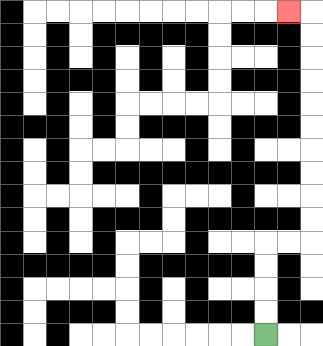{'start': '[11, 14]', 'end': '[12, 0]', 'path_directions': 'U,U,U,U,R,R,U,U,U,U,U,U,U,U,U,U,L', 'path_coordinates': '[[11, 14], [11, 13], [11, 12], [11, 11], [11, 10], [12, 10], [13, 10], [13, 9], [13, 8], [13, 7], [13, 6], [13, 5], [13, 4], [13, 3], [13, 2], [13, 1], [13, 0], [12, 0]]'}